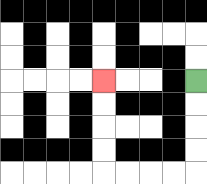{'start': '[8, 3]', 'end': '[4, 3]', 'path_directions': 'D,D,D,D,L,L,L,L,U,U,U,U', 'path_coordinates': '[[8, 3], [8, 4], [8, 5], [8, 6], [8, 7], [7, 7], [6, 7], [5, 7], [4, 7], [4, 6], [4, 5], [4, 4], [4, 3]]'}